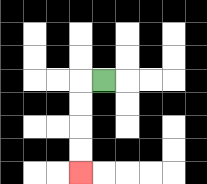{'start': '[4, 3]', 'end': '[3, 7]', 'path_directions': 'L,D,D,D,D', 'path_coordinates': '[[4, 3], [3, 3], [3, 4], [3, 5], [3, 6], [3, 7]]'}